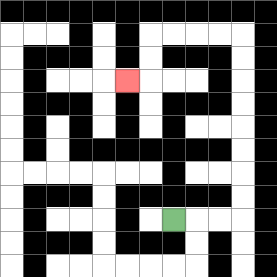{'start': '[7, 9]', 'end': '[5, 3]', 'path_directions': 'R,R,R,U,U,U,U,U,U,U,U,L,L,L,L,D,D,L', 'path_coordinates': '[[7, 9], [8, 9], [9, 9], [10, 9], [10, 8], [10, 7], [10, 6], [10, 5], [10, 4], [10, 3], [10, 2], [10, 1], [9, 1], [8, 1], [7, 1], [6, 1], [6, 2], [6, 3], [5, 3]]'}